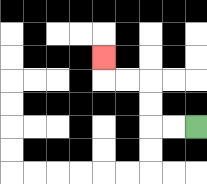{'start': '[8, 5]', 'end': '[4, 2]', 'path_directions': 'L,L,U,U,L,L,U', 'path_coordinates': '[[8, 5], [7, 5], [6, 5], [6, 4], [6, 3], [5, 3], [4, 3], [4, 2]]'}